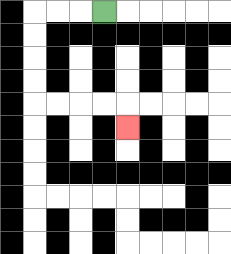{'start': '[4, 0]', 'end': '[5, 5]', 'path_directions': 'L,L,L,D,D,D,D,R,R,R,R,D', 'path_coordinates': '[[4, 0], [3, 0], [2, 0], [1, 0], [1, 1], [1, 2], [1, 3], [1, 4], [2, 4], [3, 4], [4, 4], [5, 4], [5, 5]]'}